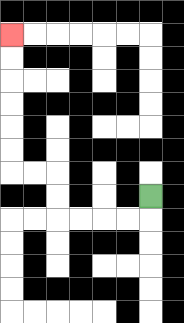{'start': '[6, 8]', 'end': '[0, 1]', 'path_directions': 'D,L,L,L,L,U,U,L,L,U,U,U,U,U,U', 'path_coordinates': '[[6, 8], [6, 9], [5, 9], [4, 9], [3, 9], [2, 9], [2, 8], [2, 7], [1, 7], [0, 7], [0, 6], [0, 5], [0, 4], [0, 3], [0, 2], [0, 1]]'}